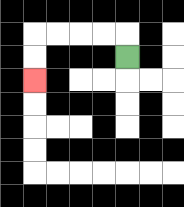{'start': '[5, 2]', 'end': '[1, 3]', 'path_directions': 'U,L,L,L,L,D,D', 'path_coordinates': '[[5, 2], [5, 1], [4, 1], [3, 1], [2, 1], [1, 1], [1, 2], [1, 3]]'}